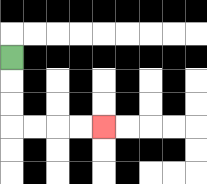{'start': '[0, 2]', 'end': '[4, 5]', 'path_directions': 'D,D,D,R,R,R,R', 'path_coordinates': '[[0, 2], [0, 3], [0, 4], [0, 5], [1, 5], [2, 5], [3, 5], [4, 5]]'}